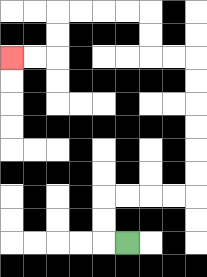{'start': '[5, 10]', 'end': '[0, 2]', 'path_directions': 'L,U,U,R,R,R,R,U,U,U,U,U,U,L,L,U,U,L,L,L,L,D,D,L,L', 'path_coordinates': '[[5, 10], [4, 10], [4, 9], [4, 8], [5, 8], [6, 8], [7, 8], [8, 8], [8, 7], [8, 6], [8, 5], [8, 4], [8, 3], [8, 2], [7, 2], [6, 2], [6, 1], [6, 0], [5, 0], [4, 0], [3, 0], [2, 0], [2, 1], [2, 2], [1, 2], [0, 2]]'}